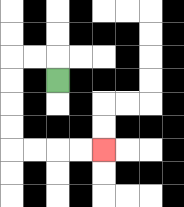{'start': '[2, 3]', 'end': '[4, 6]', 'path_directions': 'U,L,L,D,D,D,D,R,R,R,R', 'path_coordinates': '[[2, 3], [2, 2], [1, 2], [0, 2], [0, 3], [0, 4], [0, 5], [0, 6], [1, 6], [2, 6], [3, 6], [4, 6]]'}